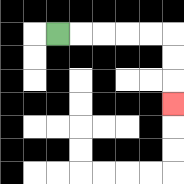{'start': '[2, 1]', 'end': '[7, 4]', 'path_directions': 'R,R,R,R,R,D,D,D', 'path_coordinates': '[[2, 1], [3, 1], [4, 1], [5, 1], [6, 1], [7, 1], [7, 2], [7, 3], [7, 4]]'}